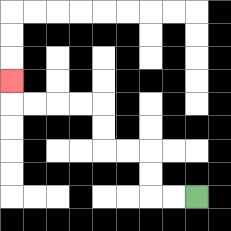{'start': '[8, 8]', 'end': '[0, 3]', 'path_directions': 'L,L,U,U,L,L,U,U,L,L,L,L,U', 'path_coordinates': '[[8, 8], [7, 8], [6, 8], [6, 7], [6, 6], [5, 6], [4, 6], [4, 5], [4, 4], [3, 4], [2, 4], [1, 4], [0, 4], [0, 3]]'}